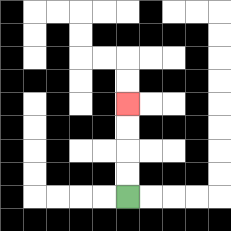{'start': '[5, 8]', 'end': '[5, 4]', 'path_directions': 'U,U,U,U', 'path_coordinates': '[[5, 8], [5, 7], [5, 6], [5, 5], [5, 4]]'}